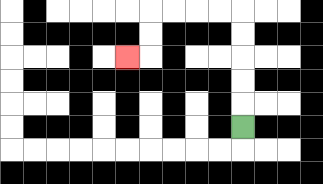{'start': '[10, 5]', 'end': '[5, 2]', 'path_directions': 'U,U,U,U,U,L,L,L,L,D,D,L', 'path_coordinates': '[[10, 5], [10, 4], [10, 3], [10, 2], [10, 1], [10, 0], [9, 0], [8, 0], [7, 0], [6, 0], [6, 1], [6, 2], [5, 2]]'}